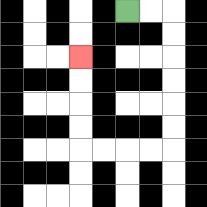{'start': '[5, 0]', 'end': '[3, 2]', 'path_directions': 'R,R,D,D,D,D,D,D,L,L,L,L,U,U,U,U', 'path_coordinates': '[[5, 0], [6, 0], [7, 0], [7, 1], [7, 2], [7, 3], [7, 4], [7, 5], [7, 6], [6, 6], [5, 6], [4, 6], [3, 6], [3, 5], [3, 4], [3, 3], [3, 2]]'}